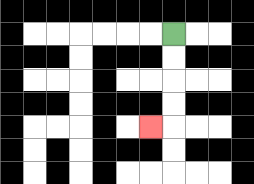{'start': '[7, 1]', 'end': '[6, 5]', 'path_directions': 'D,D,D,D,L', 'path_coordinates': '[[7, 1], [7, 2], [7, 3], [7, 4], [7, 5], [6, 5]]'}